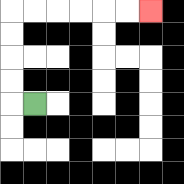{'start': '[1, 4]', 'end': '[6, 0]', 'path_directions': 'L,U,U,U,U,R,R,R,R,R,R', 'path_coordinates': '[[1, 4], [0, 4], [0, 3], [0, 2], [0, 1], [0, 0], [1, 0], [2, 0], [3, 0], [4, 0], [5, 0], [6, 0]]'}